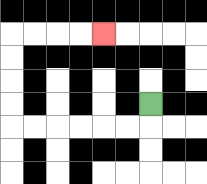{'start': '[6, 4]', 'end': '[4, 1]', 'path_directions': 'D,L,L,L,L,L,L,U,U,U,U,R,R,R,R', 'path_coordinates': '[[6, 4], [6, 5], [5, 5], [4, 5], [3, 5], [2, 5], [1, 5], [0, 5], [0, 4], [0, 3], [0, 2], [0, 1], [1, 1], [2, 1], [3, 1], [4, 1]]'}